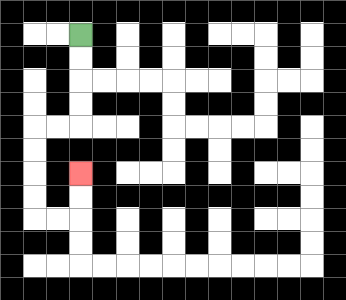{'start': '[3, 1]', 'end': '[3, 7]', 'path_directions': 'D,D,D,D,L,L,D,D,D,D,R,R,U,U', 'path_coordinates': '[[3, 1], [3, 2], [3, 3], [3, 4], [3, 5], [2, 5], [1, 5], [1, 6], [1, 7], [1, 8], [1, 9], [2, 9], [3, 9], [3, 8], [3, 7]]'}